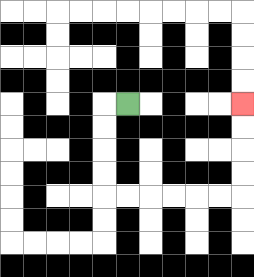{'start': '[5, 4]', 'end': '[10, 4]', 'path_directions': 'L,D,D,D,D,R,R,R,R,R,R,U,U,U,U', 'path_coordinates': '[[5, 4], [4, 4], [4, 5], [4, 6], [4, 7], [4, 8], [5, 8], [6, 8], [7, 8], [8, 8], [9, 8], [10, 8], [10, 7], [10, 6], [10, 5], [10, 4]]'}